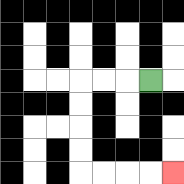{'start': '[6, 3]', 'end': '[7, 7]', 'path_directions': 'L,L,L,D,D,D,D,R,R,R,R', 'path_coordinates': '[[6, 3], [5, 3], [4, 3], [3, 3], [3, 4], [3, 5], [3, 6], [3, 7], [4, 7], [5, 7], [6, 7], [7, 7]]'}